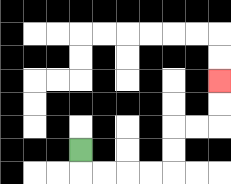{'start': '[3, 6]', 'end': '[9, 3]', 'path_directions': 'D,R,R,R,R,U,U,R,R,U,U', 'path_coordinates': '[[3, 6], [3, 7], [4, 7], [5, 7], [6, 7], [7, 7], [7, 6], [7, 5], [8, 5], [9, 5], [9, 4], [9, 3]]'}